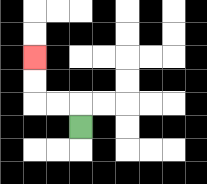{'start': '[3, 5]', 'end': '[1, 2]', 'path_directions': 'U,L,L,U,U', 'path_coordinates': '[[3, 5], [3, 4], [2, 4], [1, 4], [1, 3], [1, 2]]'}